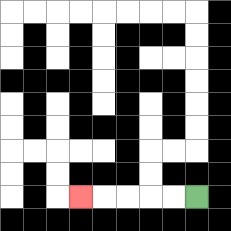{'start': '[8, 8]', 'end': '[3, 8]', 'path_directions': 'L,L,L,L,L', 'path_coordinates': '[[8, 8], [7, 8], [6, 8], [5, 8], [4, 8], [3, 8]]'}